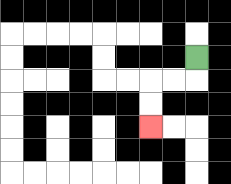{'start': '[8, 2]', 'end': '[6, 5]', 'path_directions': 'D,L,L,D,D', 'path_coordinates': '[[8, 2], [8, 3], [7, 3], [6, 3], [6, 4], [6, 5]]'}